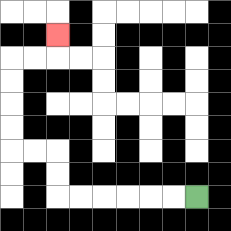{'start': '[8, 8]', 'end': '[2, 1]', 'path_directions': 'L,L,L,L,L,L,U,U,L,L,U,U,U,U,R,R,U', 'path_coordinates': '[[8, 8], [7, 8], [6, 8], [5, 8], [4, 8], [3, 8], [2, 8], [2, 7], [2, 6], [1, 6], [0, 6], [0, 5], [0, 4], [0, 3], [0, 2], [1, 2], [2, 2], [2, 1]]'}